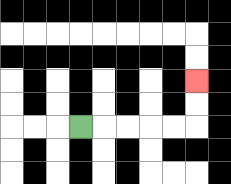{'start': '[3, 5]', 'end': '[8, 3]', 'path_directions': 'R,R,R,R,R,U,U', 'path_coordinates': '[[3, 5], [4, 5], [5, 5], [6, 5], [7, 5], [8, 5], [8, 4], [8, 3]]'}